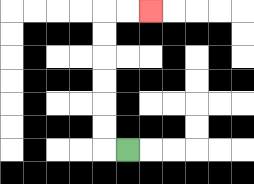{'start': '[5, 6]', 'end': '[6, 0]', 'path_directions': 'L,U,U,U,U,U,U,R,R', 'path_coordinates': '[[5, 6], [4, 6], [4, 5], [4, 4], [4, 3], [4, 2], [4, 1], [4, 0], [5, 0], [6, 0]]'}